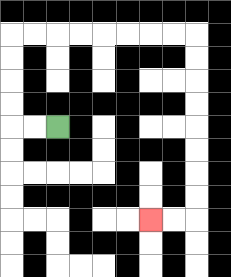{'start': '[2, 5]', 'end': '[6, 9]', 'path_directions': 'L,L,U,U,U,U,R,R,R,R,R,R,R,R,D,D,D,D,D,D,D,D,L,L', 'path_coordinates': '[[2, 5], [1, 5], [0, 5], [0, 4], [0, 3], [0, 2], [0, 1], [1, 1], [2, 1], [3, 1], [4, 1], [5, 1], [6, 1], [7, 1], [8, 1], [8, 2], [8, 3], [8, 4], [8, 5], [8, 6], [8, 7], [8, 8], [8, 9], [7, 9], [6, 9]]'}